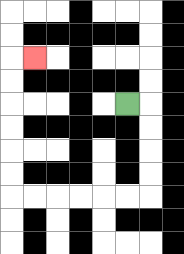{'start': '[5, 4]', 'end': '[1, 2]', 'path_directions': 'R,D,D,D,D,L,L,L,L,L,L,U,U,U,U,U,U,R', 'path_coordinates': '[[5, 4], [6, 4], [6, 5], [6, 6], [6, 7], [6, 8], [5, 8], [4, 8], [3, 8], [2, 8], [1, 8], [0, 8], [0, 7], [0, 6], [0, 5], [0, 4], [0, 3], [0, 2], [1, 2]]'}